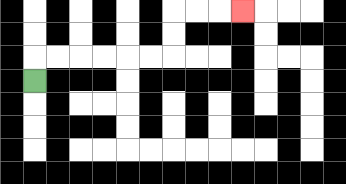{'start': '[1, 3]', 'end': '[10, 0]', 'path_directions': 'U,R,R,R,R,R,R,U,U,R,R,R', 'path_coordinates': '[[1, 3], [1, 2], [2, 2], [3, 2], [4, 2], [5, 2], [6, 2], [7, 2], [7, 1], [7, 0], [8, 0], [9, 0], [10, 0]]'}